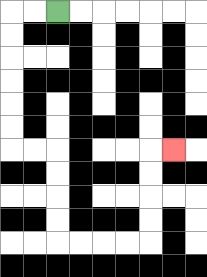{'start': '[2, 0]', 'end': '[7, 6]', 'path_directions': 'L,L,D,D,D,D,D,D,R,R,D,D,D,D,R,R,R,R,U,U,U,U,R', 'path_coordinates': '[[2, 0], [1, 0], [0, 0], [0, 1], [0, 2], [0, 3], [0, 4], [0, 5], [0, 6], [1, 6], [2, 6], [2, 7], [2, 8], [2, 9], [2, 10], [3, 10], [4, 10], [5, 10], [6, 10], [6, 9], [6, 8], [6, 7], [6, 6], [7, 6]]'}